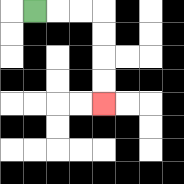{'start': '[1, 0]', 'end': '[4, 4]', 'path_directions': 'R,R,R,D,D,D,D', 'path_coordinates': '[[1, 0], [2, 0], [3, 0], [4, 0], [4, 1], [4, 2], [4, 3], [4, 4]]'}